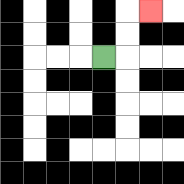{'start': '[4, 2]', 'end': '[6, 0]', 'path_directions': 'R,U,U,R', 'path_coordinates': '[[4, 2], [5, 2], [5, 1], [5, 0], [6, 0]]'}